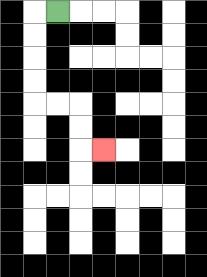{'start': '[2, 0]', 'end': '[4, 6]', 'path_directions': 'L,D,D,D,D,R,R,D,D,R', 'path_coordinates': '[[2, 0], [1, 0], [1, 1], [1, 2], [1, 3], [1, 4], [2, 4], [3, 4], [3, 5], [3, 6], [4, 6]]'}